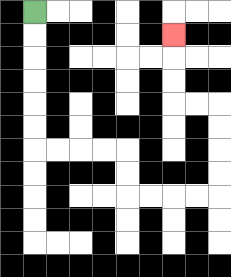{'start': '[1, 0]', 'end': '[7, 1]', 'path_directions': 'D,D,D,D,D,D,R,R,R,R,D,D,R,R,R,R,U,U,U,U,L,L,U,U,U', 'path_coordinates': '[[1, 0], [1, 1], [1, 2], [1, 3], [1, 4], [1, 5], [1, 6], [2, 6], [3, 6], [4, 6], [5, 6], [5, 7], [5, 8], [6, 8], [7, 8], [8, 8], [9, 8], [9, 7], [9, 6], [9, 5], [9, 4], [8, 4], [7, 4], [7, 3], [7, 2], [7, 1]]'}